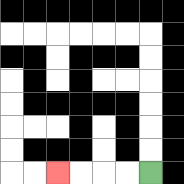{'start': '[6, 7]', 'end': '[2, 7]', 'path_directions': 'L,L,L,L', 'path_coordinates': '[[6, 7], [5, 7], [4, 7], [3, 7], [2, 7]]'}